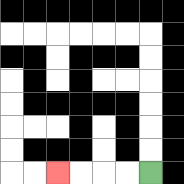{'start': '[6, 7]', 'end': '[2, 7]', 'path_directions': 'L,L,L,L', 'path_coordinates': '[[6, 7], [5, 7], [4, 7], [3, 7], [2, 7]]'}